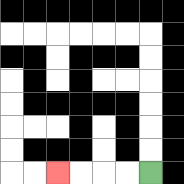{'start': '[6, 7]', 'end': '[2, 7]', 'path_directions': 'L,L,L,L', 'path_coordinates': '[[6, 7], [5, 7], [4, 7], [3, 7], [2, 7]]'}